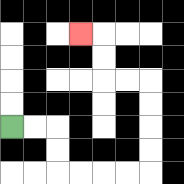{'start': '[0, 5]', 'end': '[3, 1]', 'path_directions': 'R,R,D,D,R,R,R,R,U,U,U,U,L,L,U,U,L', 'path_coordinates': '[[0, 5], [1, 5], [2, 5], [2, 6], [2, 7], [3, 7], [4, 7], [5, 7], [6, 7], [6, 6], [6, 5], [6, 4], [6, 3], [5, 3], [4, 3], [4, 2], [4, 1], [3, 1]]'}